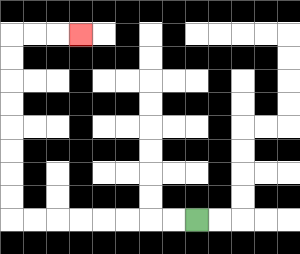{'start': '[8, 9]', 'end': '[3, 1]', 'path_directions': 'L,L,L,L,L,L,L,L,U,U,U,U,U,U,U,U,R,R,R', 'path_coordinates': '[[8, 9], [7, 9], [6, 9], [5, 9], [4, 9], [3, 9], [2, 9], [1, 9], [0, 9], [0, 8], [0, 7], [0, 6], [0, 5], [0, 4], [0, 3], [0, 2], [0, 1], [1, 1], [2, 1], [3, 1]]'}